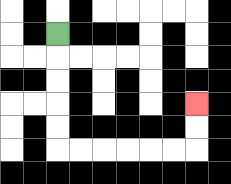{'start': '[2, 1]', 'end': '[8, 4]', 'path_directions': 'D,D,D,D,D,R,R,R,R,R,R,U,U', 'path_coordinates': '[[2, 1], [2, 2], [2, 3], [2, 4], [2, 5], [2, 6], [3, 6], [4, 6], [5, 6], [6, 6], [7, 6], [8, 6], [8, 5], [8, 4]]'}